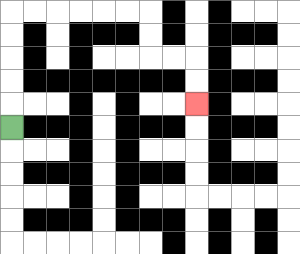{'start': '[0, 5]', 'end': '[8, 4]', 'path_directions': 'U,U,U,U,U,R,R,R,R,R,R,D,D,R,R,D,D', 'path_coordinates': '[[0, 5], [0, 4], [0, 3], [0, 2], [0, 1], [0, 0], [1, 0], [2, 0], [3, 0], [4, 0], [5, 0], [6, 0], [6, 1], [6, 2], [7, 2], [8, 2], [8, 3], [8, 4]]'}